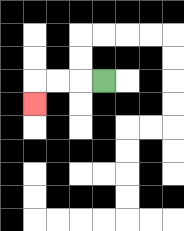{'start': '[4, 3]', 'end': '[1, 4]', 'path_directions': 'L,L,L,D', 'path_coordinates': '[[4, 3], [3, 3], [2, 3], [1, 3], [1, 4]]'}